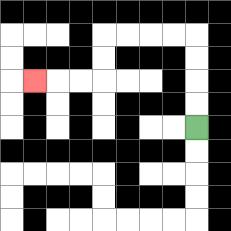{'start': '[8, 5]', 'end': '[1, 3]', 'path_directions': 'U,U,U,U,L,L,L,L,D,D,L,L,L', 'path_coordinates': '[[8, 5], [8, 4], [8, 3], [8, 2], [8, 1], [7, 1], [6, 1], [5, 1], [4, 1], [4, 2], [4, 3], [3, 3], [2, 3], [1, 3]]'}